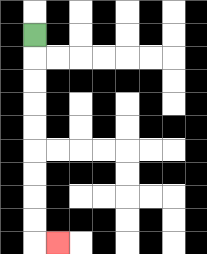{'start': '[1, 1]', 'end': '[2, 10]', 'path_directions': 'D,D,D,D,D,D,D,D,D,R', 'path_coordinates': '[[1, 1], [1, 2], [1, 3], [1, 4], [1, 5], [1, 6], [1, 7], [1, 8], [1, 9], [1, 10], [2, 10]]'}